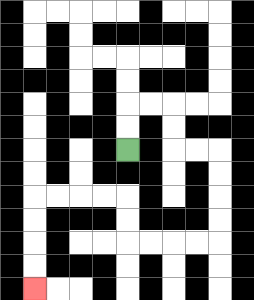{'start': '[5, 6]', 'end': '[1, 12]', 'path_directions': 'U,U,R,R,D,D,R,R,D,D,D,D,L,L,L,L,U,U,L,L,L,L,D,D,D,D', 'path_coordinates': '[[5, 6], [5, 5], [5, 4], [6, 4], [7, 4], [7, 5], [7, 6], [8, 6], [9, 6], [9, 7], [9, 8], [9, 9], [9, 10], [8, 10], [7, 10], [6, 10], [5, 10], [5, 9], [5, 8], [4, 8], [3, 8], [2, 8], [1, 8], [1, 9], [1, 10], [1, 11], [1, 12]]'}